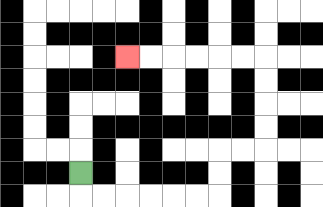{'start': '[3, 7]', 'end': '[5, 2]', 'path_directions': 'D,R,R,R,R,R,R,U,U,R,R,U,U,U,U,L,L,L,L,L,L', 'path_coordinates': '[[3, 7], [3, 8], [4, 8], [5, 8], [6, 8], [7, 8], [8, 8], [9, 8], [9, 7], [9, 6], [10, 6], [11, 6], [11, 5], [11, 4], [11, 3], [11, 2], [10, 2], [9, 2], [8, 2], [7, 2], [6, 2], [5, 2]]'}